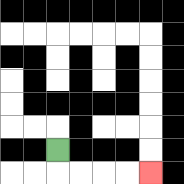{'start': '[2, 6]', 'end': '[6, 7]', 'path_directions': 'D,R,R,R,R', 'path_coordinates': '[[2, 6], [2, 7], [3, 7], [4, 7], [5, 7], [6, 7]]'}